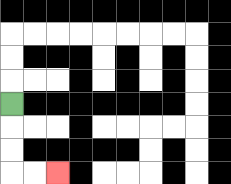{'start': '[0, 4]', 'end': '[2, 7]', 'path_directions': 'D,D,D,R,R', 'path_coordinates': '[[0, 4], [0, 5], [0, 6], [0, 7], [1, 7], [2, 7]]'}